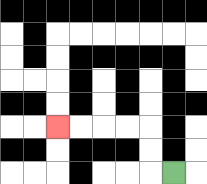{'start': '[7, 7]', 'end': '[2, 5]', 'path_directions': 'L,U,U,L,L,L,L', 'path_coordinates': '[[7, 7], [6, 7], [6, 6], [6, 5], [5, 5], [4, 5], [3, 5], [2, 5]]'}